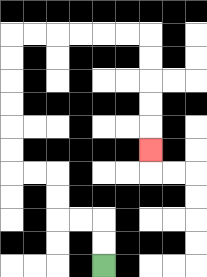{'start': '[4, 11]', 'end': '[6, 6]', 'path_directions': 'U,U,L,L,U,U,L,L,U,U,U,U,U,U,R,R,R,R,R,R,D,D,D,D,D', 'path_coordinates': '[[4, 11], [4, 10], [4, 9], [3, 9], [2, 9], [2, 8], [2, 7], [1, 7], [0, 7], [0, 6], [0, 5], [0, 4], [0, 3], [0, 2], [0, 1], [1, 1], [2, 1], [3, 1], [4, 1], [5, 1], [6, 1], [6, 2], [6, 3], [6, 4], [6, 5], [6, 6]]'}